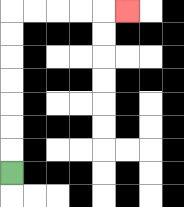{'start': '[0, 7]', 'end': '[5, 0]', 'path_directions': 'U,U,U,U,U,U,U,R,R,R,R,R', 'path_coordinates': '[[0, 7], [0, 6], [0, 5], [0, 4], [0, 3], [0, 2], [0, 1], [0, 0], [1, 0], [2, 0], [3, 0], [4, 0], [5, 0]]'}